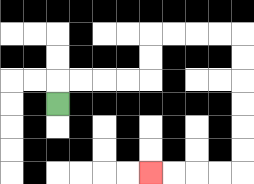{'start': '[2, 4]', 'end': '[6, 7]', 'path_directions': 'U,R,R,R,R,U,U,R,R,R,R,D,D,D,D,D,D,L,L,L,L', 'path_coordinates': '[[2, 4], [2, 3], [3, 3], [4, 3], [5, 3], [6, 3], [6, 2], [6, 1], [7, 1], [8, 1], [9, 1], [10, 1], [10, 2], [10, 3], [10, 4], [10, 5], [10, 6], [10, 7], [9, 7], [8, 7], [7, 7], [6, 7]]'}